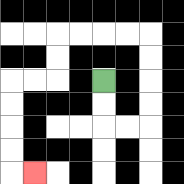{'start': '[4, 3]', 'end': '[1, 7]', 'path_directions': 'D,D,R,R,U,U,U,U,L,L,L,L,D,D,L,L,D,D,D,D,R', 'path_coordinates': '[[4, 3], [4, 4], [4, 5], [5, 5], [6, 5], [6, 4], [6, 3], [6, 2], [6, 1], [5, 1], [4, 1], [3, 1], [2, 1], [2, 2], [2, 3], [1, 3], [0, 3], [0, 4], [0, 5], [0, 6], [0, 7], [1, 7]]'}